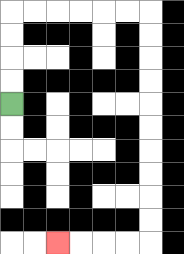{'start': '[0, 4]', 'end': '[2, 10]', 'path_directions': 'U,U,U,U,R,R,R,R,R,R,D,D,D,D,D,D,D,D,D,D,L,L,L,L', 'path_coordinates': '[[0, 4], [0, 3], [0, 2], [0, 1], [0, 0], [1, 0], [2, 0], [3, 0], [4, 0], [5, 0], [6, 0], [6, 1], [6, 2], [6, 3], [6, 4], [6, 5], [6, 6], [6, 7], [6, 8], [6, 9], [6, 10], [5, 10], [4, 10], [3, 10], [2, 10]]'}